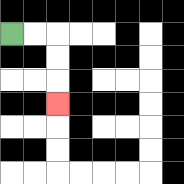{'start': '[0, 1]', 'end': '[2, 4]', 'path_directions': 'R,R,D,D,D', 'path_coordinates': '[[0, 1], [1, 1], [2, 1], [2, 2], [2, 3], [2, 4]]'}